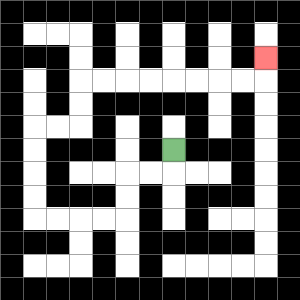{'start': '[7, 6]', 'end': '[11, 2]', 'path_directions': 'D,L,L,D,D,L,L,L,L,U,U,U,U,R,R,U,U,R,R,R,R,R,R,R,R,U', 'path_coordinates': '[[7, 6], [7, 7], [6, 7], [5, 7], [5, 8], [5, 9], [4, 9], [3, 9], [2, 9], [1, 9], [1, 8], [1, 7], [1, 6], [1, 5], [2, 5], [3, 5], [3, 4], [3, 3], [4, 3], [5, 3], [6, 3], [7, 3], [8, 3], [9, 3], [10, 3], [11, 3], [11, 2]]'}